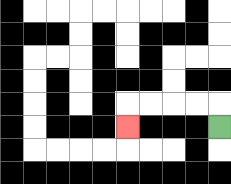{'start': '[9, 5]', 'end': '[5, 5]', 'path_directions': 'U,L,L,L,L,D', 'path_coordinates': '[[9, 5], [9, 4], [8, 4], [7, 4], [6, 4], [5, 4], [5, 5]]'}